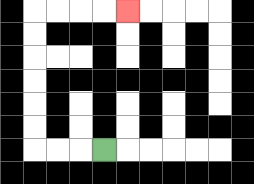{'start': '[4, 6]', 'end': '[5, 0]', 'path_directions': 'L,L,L,U,U,U,U,U,U,R,R,R,R', 'path_coordinates': '[[4, 6], [3, 6], [2, 6], [1, 6], [1, 5], [1, 4], [1, 3], [1, 2], [1, 1], [1, 0], [2, 0], [3, 0], [4, 0], [5, 0]]'}